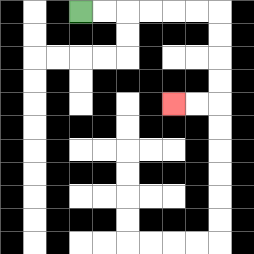{'start': '[3, 0]', 'end': '[7, 4]', 'path_directions': 'R,R,R,R,R,R,D,D,D,D,L,L', 'path_coordinates': '[[3, 0], [4, 0], [5, 0], [6, 0], [7, 0], [8, 0], [9, 0], [9, 1], [9, 2], [9, 3], [9, 4], [8, 4], [7, 4]]'}